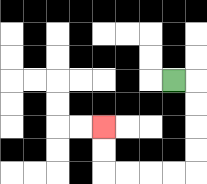{'start': '[7, 3]', 'end': '[4, 5]', 'path_directions': 'R,D,D,D,D,L,L,L,L,U,U', 'path_coordinates': '[[7, 3], [8, 3], [8, 4], [8, 5], [8, 6], [8, 7], [7, 7], [6, 7], [5, 7], [4, 7], [4, 6], [4, 5]]'}